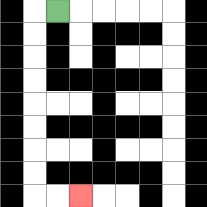{'start': '[2, 0]', 'end': '[3, 8]', 'path_directions': 'L,D,D,D,D,D,D,D,D,R,R', 'path_coordinates': '[[2, 0], [1, 0], [1, 1], [1, 2], [1, 3], [1, 4], [1, 5], [1, 6], [1, 7], [1, 8], [2, 8], [3, 8]]'}